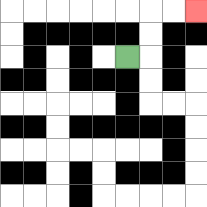{'start': '[5, 2]', 'end': '[8, 0]', 'path_directions': 'R,U,U,R,R', 'path_coordinates': '[[5, 2], [6, 2], [6, 1], [6, 0], [7, 0], [8, 0]]'}